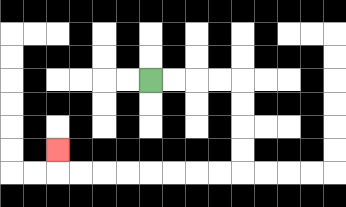{'start': '[6, 3]', 'end': '[2, 6]', 'path_directions': 'R,R,R,R,D,D,D,D,L,L,L,L,L,L,L,L,U', 'path_coordinates': '[[6, 3], [7, 3], [8, 3], [9, 3], [10, 3], [10, 4], [10, 5], [10, 6], [10, 7], [9, 7], [8, 7], [7, 7], [6, 7], [5, 7], [4, 7], [3, 7], [2, 7], [2, 6]]'}